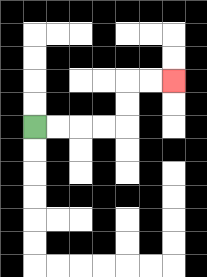{'start': '[1, 5]', 'end': '[7, 3]', 'path_directions': 'R,R,R,R,U,U,R,R', 'path_coordinates': '[[1, 5], [2, 5], [3, 5], [4, 5], [5, 5], [5, 4], [5, 3], [6, 3], [7, 3]]'}